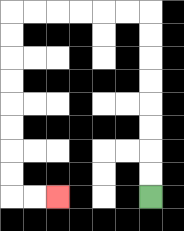{'start': '[6, 8]', 'end': '[2, 8]', 'path_directions': 'U,U,U,U,U,U,U,U,L,L,L,L,L,L,D,D,D,D,D,D,D,D,R,R', 'path_coordinates': '[[6, 8], [6, 7], [6, 6], [6, 5], [6, 4], [6, 3], [6, 2], [6, 1], [6, 0], [5, 0], [4, 0], [3, 0], [2, 0], [1, 0], [0, 0], [0, 1], [0, 2], [0, 3], [0, 4], [0, 5], [0, 6], [0, 7], [0, 8], [1, 8], [2, 8]]'}